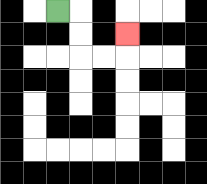{'start': '[2, 0]', 'end': '[5, 1]', 'path_directions': 'R,D,D,R,R,U', 'path_coordinates': '[[2, 0], [3, 0], [3, 1], [3, 2], [4, 2], [5, 2], [5, 1]]'}